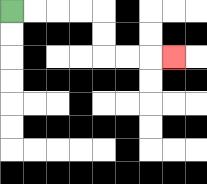{'start': '[0, 0]', 'end': '[7, 2]', 'path_directions': 'R,R,R,R,D,D,R,R,R', 'path_coordinates': '[[0, 0], [1, 0], [2, 0], [3, 0], [4, 0], [4, 1], [4, 2], [5, 2], [6, 2], [7, 2]]'}